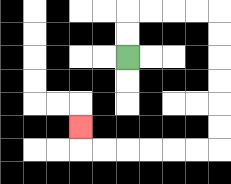{'start': '[5, 2]', 'end': '[3, 5]', 'path_directions': 'U,U,R,R,R,R,D,D,D,D,D,D,L,L,L,L,L,L,U', 'path_coordinates': '[[5, 2], [5, 1], [5, 0], [6, 0], [7, 0], [8, 0], [9, 0], [9, 1], [9, 2], [9, 3], [9, 4], [9, 5], [9, 6], [8, 6], [7, 6], [6, 6], [5, 6], [4, 6], [3, 6], [3, 5]]'}